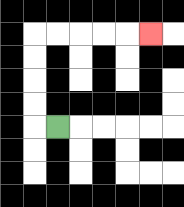{'start': '[2, 5]', 'end': '[6, 1]', 'path_directions': 'L,U,U,U,U,R,R,R,R,R', 'path_coordinates': '[[2, 5], [1, 5], [1, 4], [1, 3], [1, 2], [1, 1], [2, 1], [3, 1], [4, 1], [5, 1], [6, 1]]'}